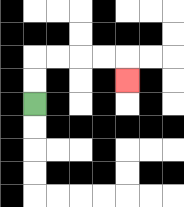{'start': '[1, 4]', 'end': '[5, 3]', 'path_directions': 'U,U,R,R,R,R,D', 'path_coordinates': '[[1, 4], [1, 3], [1, 2], [2, 2], [3, 2], [4, 2], [5, 2], [5, 3]]'}